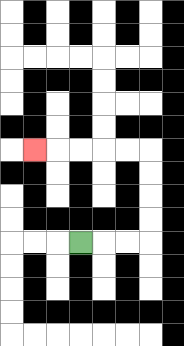{'start': '[3, 10]', 'end': '[1, 6]', 'path_directions': 'R,R,R,U,U,U,U,L,L,L,L,L', 'path_coordinates': '[[3, 10], [4, 10], [5, 10], [6, 10], [6, 9], [6, 8], [6, 7], [6, 6], [5, 6], [4, 6], [3, 6], [2, 6], [1, 6]]'}